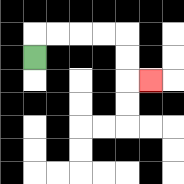{'start': '[1, 2]', 'end': '[6, 3]', 'path_directions': 'U,R,R,R,R,D,D,R', 'path_coordinates': '[[1, 2], [1, 1], [2, 1], [3, 1], [4, 1], [5, 1], [5, 2], [5, 3], [6, 3]]'}